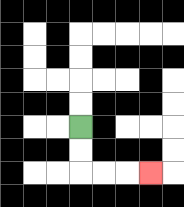{'start': '[3, 5]', 'end': '[6, 7]', 'path_directions': 'D,D,R,R,R', 'path_coordinates': '[[3, 5], [3, 6], [3, 7], [4, 7], [5, 7], [6, 7]]'}